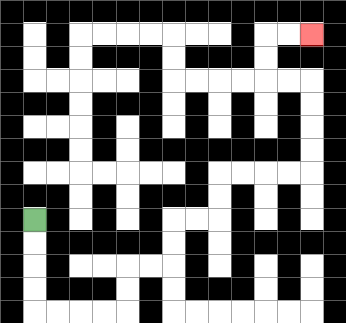{'start': '[1, 9]', 'end': '[13, 1]', 'path_directions': 'D,D,D,D,R,R,R,R,U,U,R,R,U,U,R,R,U,U,R,R,R,R,U,U,U,U,L,L,U,U,R,R', 'path_coordinates': '[[1, 9], [1, 10], [1, 11], [1, 12], [1, 13], [2, 13], [3, 13], [4, 13], [5, 13], [5, 12], [5, 11], [6, 11], [7, 11], [7, 10], [7, 9], [8, 9], [9, 9], [9, 8], [9, 7], [10, 7], [11, 7], [12, 7], [13, 7], [13, 6], [13, 5], [13, 4], [13, 3], [12, 3], [11, 3], [11, 2], [11, 1], [12, 1], [13, 1]]'}